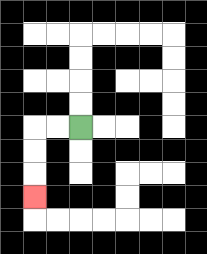{'start': '[3, 5]', 'end': '[1, 8]', 'path_directions': 'L,L,D,D,D', 'path_coordinates': '[[3, 5], [2, 5], [1, 5], [1, 6], [1, 7], [1, 8]]'}